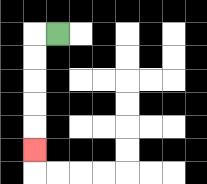{'start': '[2, 1]', 'end': '[1, 6]', 'path_directions': 'L,D,D,D,D,D', 'path_coordinates': '[[2, 1], [1, 1], [1, 2], [1, 3], [1, 4], [1, 5], [1, 6]]'}